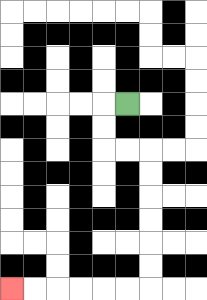{'start': '[5, 4]', 'end': '[0, 12]', 'path_directions': 'L,D,D,R,R,D,D,D,D,D,D,L,L,L,L,L,L', 'path_coordinates': '[[5, 4], [4, 4], [4, 5], [4, 6], [5, 6], [6, 6], [6, 7], [6, 8], [6, 9], [6, 10], [6, 11], [6, 12], [5, 12], [4, 12], [3, 12], [2, 12], [1, 12], [0, 12]]'}